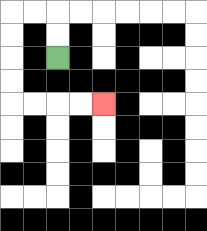{'start': '[2, 2]', 'end': '[4, 4]', 'path_directions': 'U,U,L,L,D,D,D,D,R,R,R,R', 'path_coordinates': '[[2, 2], [2, 1], [2, 0], [1, 0], [0, 0], [0, 1], [0, 2], [0, 3], [0, 4], [1, 4], [2, 4], [3, 4], [4, 4]]'}